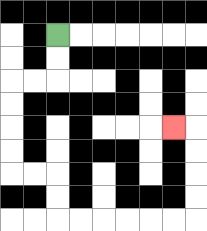{'start': '[2, 1]', 'end': '[7, 5]', 'path_directions': 'D,D,L,L,D,D,D,D,R,R,D,D,R,R,R,R,R,R,U,U,U,U,L', 'path_coordinates': '[[2, 1], [2, 2], [2, 3], [1, 3], [0, 3], [0, 4], [0, 5], [0, 6], [0, 7], [1, 7], [2, 7], [2, 8], [2, 9], [3, 9], [4, 9], [5, 9], [6, 9], [7, 9], [8, 9], [8, 8], [8, 7], [8, 6], [8, 5], [7, 5]]'}